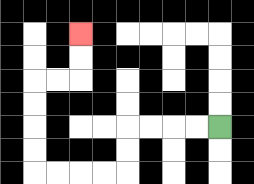{'start': '[9, 5]', 'end': '[3, 1]', 'path_directions': 'L,L,L,L,D,D,L,L,L,L,U,U,U,U,R,R,U,U', 'path_coordinates': '[[9, 5], [8, 5], [7, 5], [6, 5], [5, 5], [5, 6], [5, 7], [4, 7], [3, 7], [2, 7], [1, 7], [1, 6], [1, 5], [1, 4], [1, 3], [2, 3], [3, 3], [3, 2], [3, 1]]'}